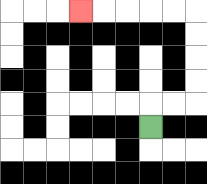{'start': '[6, 5]', 'end': '[3, 0]', 'path_directions': 'U,R,R,U,U,U,U,L,L,L,L,L', 'path_coordinates': '[[6, 5], [6, 4], [7, 4], [8, 4], [8, 3], [8, 2], [8, 1], [8, 0], [7, 0], [6, 0], [5, 0], [4, 0], [3, 0]]'}